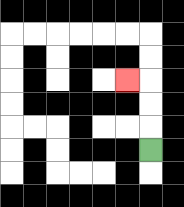{'start': '[6, 6]', 'end': '[5, 3]', 'path_directions': 'U,U,U,L', 'path_coordinates': '[[6, 6], [6, 5], [6, 4], [6, 3], [5, 3]]'}